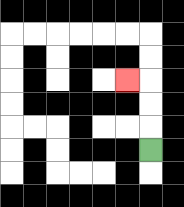{'start': '[6, 6]', 'end': '[5, 3]', 'path_directions': 'U,U,U,L', 'path_coordinates': '[[6, 6], [6, 5], [6, 4], [6, 3], [5, 3]]'}